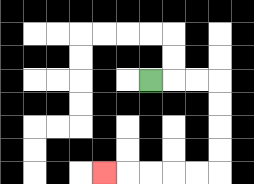{'start': '[6, 3]', 'end': '[4, 7]', 'path_directions': 'R,R,R,D,D,D,D,L,L,L,L,L', 'path_coordinates': '[[6, 3], [7, 3], [8, 3], [9, 3], [9, 4], [9, 5], [9, 6], [9, 7], [8, 7], [7, 7], [6, 7], [5, 7], [4, 7]]'}